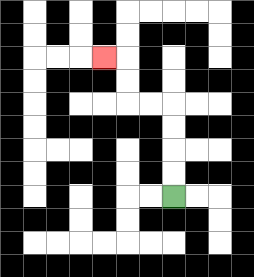{'start': '[7, 8]', 'end': '[4, 2]', 'path_directions': 'U,U,U,U,L,L,U,U,L', 'path_coordinates': '[[7, 8], [7, 7], [7, 6], [7, 5], [7, 4], [6, 4], [5, 4], [5, 3], [5, 2], [4, 2]]'}